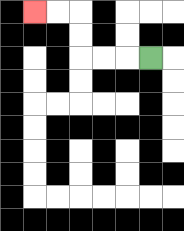{'start': '[6, 2]', 'end': '[1, 0]', 'path_directions': 'L,L,L,U,U,L,L', 'path_coordinates': '[[6, 2], [5, 2], [4, 2], [3, 2], [3, 1], [3, 0], [2, 0], [1, 0]]'}